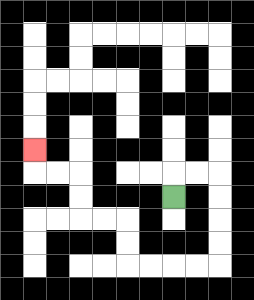{'start': '[7, 8]', 'end': '[1, 6]', 'path_directions': 'U,R,R,D,D,D,D,L,L,L,L,U,U,L,L,U,U,L,L,U', 'path_coordinates': '[[7, 8], [7, 7], [8, 7], [9, 7], [9, 8], [9, 9], [9, 10], [9, 11], [8, 11], [7, 11], [6, 11], [5, 11], [5, 10], [5, 9], [4, 9], [3, 9], [3, 8], [3, 7], [2, 7], [1, 7], [1, 6]]'}